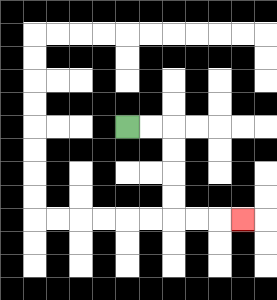{'start': '[5, 5]', 'end': '[10, 9]', 'path_directions': 'R,R,D,D,D,D,R,R,R', 'path_coordinates': '[[5, 5], [6, 5], [7, 5], [7, 6], [7, 7], [7, 8], [7, 9], [8, 9], [9, 9], [10, 9]]'}